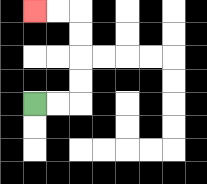{'start': '[1, 4]', 'end': '[1, 0]', 'path_directions': 'R,R,U,U,U,U,L,L', 'path_coordinates': '[[1, 4], [2, 4], [3, 4], [3, 3], [3, 2], [3, 1], [3, 0], [2, 0], [1, 0]]'}